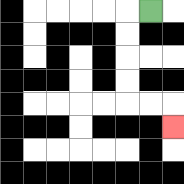{'start': '[6, 0]', 'end': '[7, 5]', 'path_directions': 'L,D,D,D,D,R,R,D', 'path_coordinates': '[[6, 0], [5, 0], [5, 1], [5, 2], [5, 3], [5, 4], [6, 4], [7, 4], [7, 5]]'}